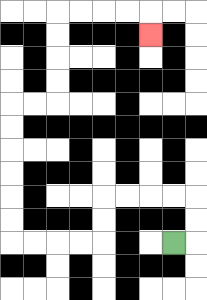{'start': '[7, 10]', 'end': '[6, 1]', 'path_directions': 'R,U,U,L,L,L,L,D,D,L,L,L,L,U,U,U,U,U,U,R,R,U,U,U,U,R,R,R,R,D', 'path_coordinates': '[[7, 10], [8, 10], [8, 9], [8, 8], [7, 8], [6, 8], [5, 8], [4, 8], [4, 9], [4, 10], [3, 10], [2, 10], [1, 10], [0, 10], [0, 9], [0, 8], [0, 7], [0, 6], [0, 5], [0, 4], [1, 4], [2, 4], [2, 3], [2, 2], [2, 1], [2, 0], [3, 0], [4, 0], [5, 0], [6, 0], [6, 1]]'}